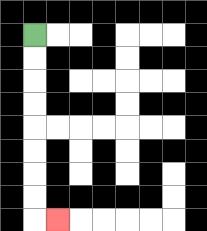{'start': '[1, 1]', 'end': '[2, 9]', 'path_directions': 'D,D,D,D,D,D,D,D,R', 'path_coordinates': '[[1, 1], [1, 2], [1, 3], [1, 4], [1, 5], [1, 6], [1, 7], [1, 8], [1, 9], [2, 9]]'}